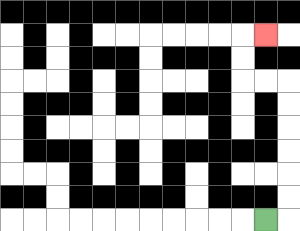{'start': '[11, 9]', 'end': '[11, 1]', 'path_directions': 'R,U,U,U,U,U,U,L,L,U,U,R', 'path_coordinates': '[[11, 9], [12, 9], [12, 8], [12, 7], [12, 6], [12, 5], [12, 4], [12, 3], [11, 3], [10, 3], [10, 2], [10, 1], [11, 1]]'}